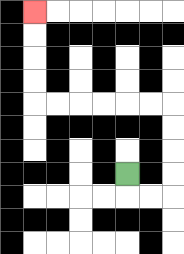{'start': '[5, 7]', 'end': '[1, 0]', 'path_directions': 'D,R,R,U,U,U,U,L,L,L,L,L,L,U,U,U,U', 'path_coordinates': '[[5, 7], [5, 8], [6, 8], [7, 8], [7, 7], [7, 6], [7, 5], [7, 4], [6, 4], [5, 4], [4, 4], [3, 4], [2, 4], [1, 4], [1, 3], [1, 2], [1, 1], [1, 0]]'}